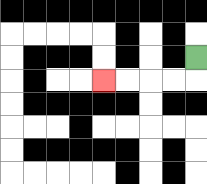{'start': '[8, 2]', 'end': '[4, 3]', 'path_directions': 'D,L,L,L,L', 'path_coordinates': '[[8, 2], [8, 3], [7, 3], [6, 3], [5, 3], [4, 3]]'}